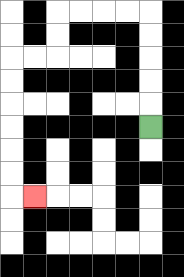{'start': '[6, 5]', 'end': '[1, 8]', 'path_directions': 'U,U,U,U,U,L,L,L,L,D,D,L,L,D,D,D,D,D,D,R', 'path_coordinates': '[[6, 5], [6, 4], [6, 3], [6, 2], [6, 1], [6, 0], [5, 0], [4, 0], [3, 0], [2, 0], [2, 1], [2, 2], [1, 2], [0, 2], [0, 3], [0, 4], [0, 5], [0, 6], [0, 7], [0, 8], [1, 8]]'}